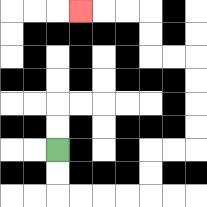{'start': '[2, 6]', 'end': '[3, 0]', 'path_directions': 'D,D,R,R,R,R,U,U,R,R,U,U,U,U,L,L,U,U,L,L,L', 'path_coordinates': '[[2, 6], [2, 7], [2, 8], [3, 8], [4, 8], [5, 8], [6, 8], [6, 7], [6, 6], [7, 6], [8, 6], [8, 5], [8, 4], [8, 3], [8, 2], [7, 2], [6, 2], [6, 1], [6, 0], [5, 0], [4, 0], [3, 0]]'}